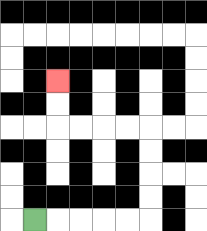{'start': '[1, 9]', 'end': '[2, 3]', 'path_directions': 'R,R,R,R,R,U,U,U,U,L,L,L,L,U,U', 'path_coordinates': '[[1, 9], [2, 9], [3, 9], [4, 9], [5, 9], [6, 9], [6, 8], [6, 7], [6, 6], [6, 5], [5, 5], [4, 5], [3, 5], [2, 5], [2, 4], [2, 3]]'}